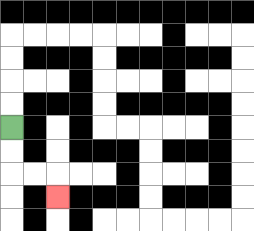{'start': '[0, 5]', 'end': '[2, 8]', 'path_directions': 'D,D,R,R,D', 'path_coordinates': '[[0, 5], [0, 6], [0, 7], [1, 7], [2, 7], [2, 8]]'}